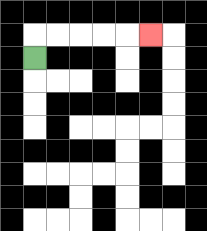{'start': '[1, 2]', 'end': '[6, 1]', 'path_directions': 'U,R,R,R,R,R', 'path_coordinates': '[[1, 2], [1, 1], [2, 1], [3, 1], [4, 1], [5, 1], [6, 1]]'}